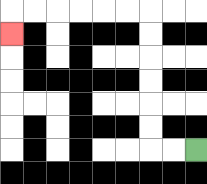{'start': '[8, 6]', 'end': '[0, 1]', 'path_directions': 'L,L,U,U,U,U,U,U,L,L,L,L,L,L,D', 'path_coordinates': '[[8, 6], [7, 6], [6, 6], [6, 5], [6, 4], [6, 3], [6, 2], [6, 1], [6, 0], [5, 0], [4, 0], [3, 0], [2, 0], [1, 0], [0, 0], [0, 1]]'}